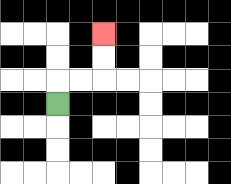{'start': '[2, 4]', 'end': '[4, 1]', 'path_directions': 'U,R,R,U,U', 'path_coordinates': '[[2, 4], [2, 3], [3, 3], [4, 3], [4, 2], [4, 1]]'}